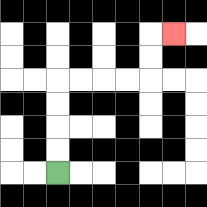{'start': '[2, 7]', 'end': '[7, 1]', 'path_directions': 'U,U,U,U,R,R,R,R,U,U,R', 'path_coordinates': '[[2, 7], [2, 6], [2, 5], [2, 4], [2, 3], [3, 3], [4, 3], [5, 3], [6, 3], [6, 2], [6, 1], [7, 1]]'}